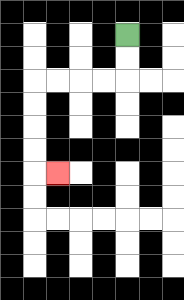{'start': '[5, 1]', 'end': '[2, 7]', 'path_directions': 'D,D,L,L,L,L,D,D,D,D,R', 'path_coordinates': '[[5, 1], [5, 2], [5, 3], [4, 3], [3, 3], [2, 3], [1, 3], [1, 4], [1, 5], [1, 6], [1, 7], [2, 7]]'}